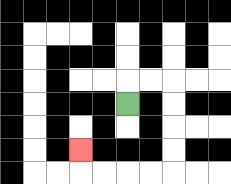{'start': '[5, 4]', 'end': '[3, 6]', 'path_directions': 'U,R,R,D,D,D,D,L,L,L,L,U', 'path_coordinates': '[[5, 4], [5, 3], [6, 3], [7, 3], [7, 4], [7, 5], [7, 6], [7, 7], [6, 7], [5, 7], [4, 7], [3, 7], [3, 6]]'}